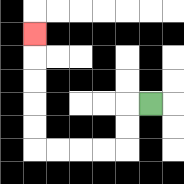{'start': '[6, 4]', 'end': '[1, 1]', 'path_directions': 'L,D,D,L,L,L,L,U,U,U,U,U', 'path_coordinates': '[[6, 4], [5, 4], [5, 5], [5, 6], [4, 6], [3, 6], [2, 6], [1, 6], [1, 5], [1, 4], [1, 3], [1, 2], [1, 1]]'}